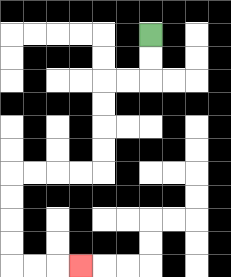{'start': '[6, 1]', 'end': '[3, 11]', 'path_directions': 'D,D,L,L,D,D,D,D,L,L,L,L,D,D,D,D,R,R,R', 'path_coordinates': '[[6, 1], [6, 2], [6, 3], [5, 3], [4, 3], [4, 4], [4, 5], [4, 6], [4, 7], [3, 7], [2, 7], [1, 7], [0, 7], [0, 8], [0, 9], [0, 10], [0, 11], [1, 11], [2, 11], [3, 11]]'}